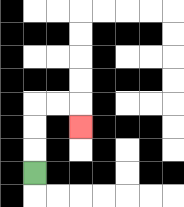{'start': '[1, 7]', 'end': '[3, 5]', 'path_directions': 'U,U,U,R,R,D', 'path_coordinates': '[[1, 7], [1, 6], [1, 5], [1, 4], [2, 4], [3, 4], [3, 5]]'}